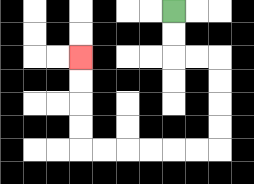{'start': '[7, 0]', 'end': '[3, 2]', 'path_directions': 'D,D,R,R,D,D,D,D,L,L,L,L,L,L,U,U,U,U', 'path_coordinates': '[[7, 0], [7, 1], [7, 2], [8, 2], [9, 2], [9, 3], [9, 4], [9, 5], [9, 6], [8, 6], [7, 6], [6, 6], [5, 6], [4, 6], [3, 6], [3, 5], [3, 4], [3, 3], [3, 2]]'}